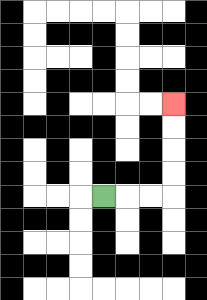{'start': '[4, 8]', 'end': '[7, 4]', 'path_directions': 'R,R,R,U,U,U,U', 'path_coordinates': '[[4, 8], [5, 8], [6, 8], [7, 8], [7, 7], [7, 6], [7, 5], [7, 4]]'}